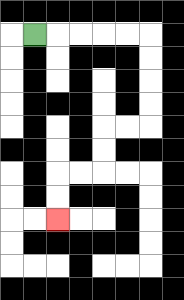{'start': '[1, 1]', 'end': '[2, 9]', 'path_directions': 'R,R,R,R,R,D,D,D,D,L,L,D,D,L,L,D,D', 'path_coordinates': '[[1, 1], [2, 1], [3, 1], [4, 1], [5, 1], [6, 1], [6, 2], [6, 3], [6, 4], [6, 5], [5, 5], [4, 5], [4, 6], [4, 7], [3, 7], [2, 7], [2, 8], [2, 9]]'}